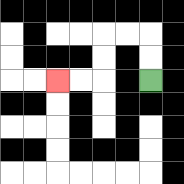{'start': '[6, 3]', 'end': '[2, 3]', 'path_directions': 'U,U,L,L,D,D,L,L', 'path_coordinates': '[[6, 3], [6, 2], [6, 1], [5, 1], [4, 1], [4, 2], [4, 3], [3, 3], [2, 3]]'}